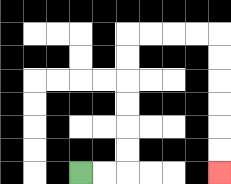{'start': '[3, 7]', 'end': '[9, 7]', 'path_directions': 'R,R,U,U,U,U,U,U,R,R,R,R,D,D,D,D,D,D', 'path_coordinates': '[[3, 7], [4, 7], [5, 7], [5, 6], [5, 5], [5, 4], [5, 3], [5, 2], [5, 1], [6, 1], [7, 1], [8, 1], [9, 1], [9, 2], [9, 3], [9, 4], [9, 5], [9, 6], [9, 7]]'}